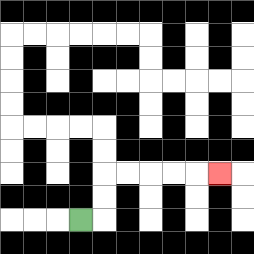{'start': '[3, 9]', 'end': '[9, 7]', 'path_directions': 'R,U,U,R,R,R,R,R', 'path_coordinates': '[[3, 9], [4, 9], [4, 8], [4, 7], [5, 7], [6, 7], [7, 7], [8, 7], [9, 7]]'}